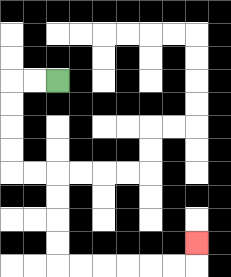{'start': '[2, 3]', 'end': '[8, 10]', 'path_directions': 'L,L,D,D,D,D,R,R,D,D,D,D,R,R,R,R,R,R,U', 'path_coordinates': '[[2, 3], [1, 3], [0, 3], [0, 4], [0, 5], [0, 6], [0, 7], [1, 7], [2, 7], [2, 8], [2, 9], [2, 10], [2, 11], [3, 11], [4, 11], [5, 11], [6, 11], [7, 11], [8, 11], [8, 10]]'}